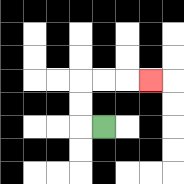{'start': '[4, 5]', 'end': '[6, 3]', 'path_directions': 'L,U,U,R,R,R', 'path_coordinates': '[[4, 5], [3, 5], [3, 4], [3, 3], [4, 3], [5, 3], [6, 3]]'}